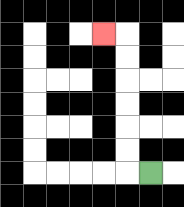{'start': '[6, 7]', 'end': '[4, 1]', 'path_directions': 'L,U,U,U,U,U,U,L', 'path_coordinates': '[[6, 7], [5, 7], [5, 6], [5, 5], [5, 4], [5, 3], [5, 2], [5, 1], [4, 1]]'}